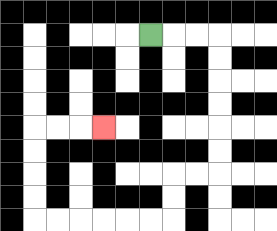{'start': '[6, 1]', 'end': '[4, 5]', 'path_directions': 'R,R,R,D,D,D,D,D,D,L,L,D,D,L,L,L,L,L,L,U,U,U,U,R,R,R', 'path_coordinates': '[[6, 1], [7, 1], [8, 1], [9, 1], [9, 2], [9, 3], [9, 4], [9, 5], [9, 6], [9, 7], [8, 7], [7, 7], [7, 8], [7, 9], [6, 9], [5, 9], [4, 9], [3, 9], [2, 9], [1, 9], [1, 8], [1, 7], [1, 6], [1, 5], [2, 5], [3, 5], [4, 5]]'}